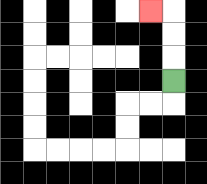{'start': '[7, 3]', 'end': '[6, 0]', 'path_directions': 'U,U,U,L', 'path_coordinates': '[[7, 3], [7, 2], [7, 1], [7, 0], [6, 0]]'}